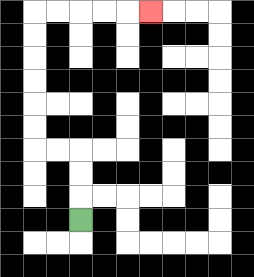{'start': '[3, 9]', 'end': '[6, 0]', 'path_directions': 'U,U,U,L,L,U,U,U,U,U,U,R,R,R,R,R', 'path_coordinates': '[[3, 9], [3, 8], [3, 7], [3, 6], [2, 6], [1, 6], [1, 5], [1, 4], [1, 3], [1, 2], [1, 1], [1, 0], [2, 0], [3, 0], [4, 0], [5, 0], [6, 0]]'}